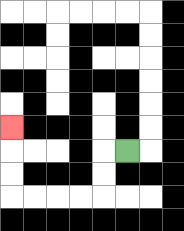{'start': '[5, 6]', 'end': '[0, 5]', 'path_directions': 'L,D,D,L,L,L,L,U,U,U', 'path_coordinates': '[[5, 6], [4, 6], [4, 7], [4, 8], [3, 8], [2, 8], [1, 8], [0, 8], [0, 7], [0, 6], [0, 5]]'}